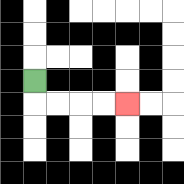{'start': '[1, 3]', 'end': '[5, 4]', 'path_directions': 'D,R,R,R,R', 'path_coordinates': '[[1, 3], [1, 4], [2, 4], [3, 4], [4, 4], [5, 4]]'}